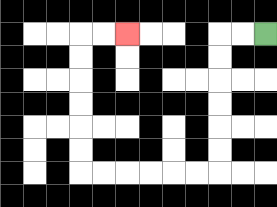{'start': '[11, 1]', 'end': '[5, 1]', 'path_directions': 'L,L,D,D,D,D,D,D,L,L,L,L,L,L,U,U,U,U,U,U,R,R', 'path_coordinates': '[[11, 1], [10, 1], [9, 1], [9, 2], [9, 3], [9, 4], [9, 5], [9, 6], [9, 7], [8, 7], [7, 7], [6, 7], [5, 7], [4, 7], [3, 7], [3, 6], [3, 5], [3, 4], [3, 3], [3, 2], [3, 1], [4, 1], [5, 1]]'}